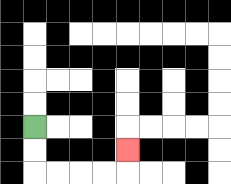{'start': '[1, 5]', 'end': '[5, 6]', 'path_directions': 'D,D,R,R,R,R,U', 'path_coordinates': '[[1, 5], [1, 6], [1, 7], [2, 7], [3, 7], [4, 7], [5, 7], [5, 6]]'}